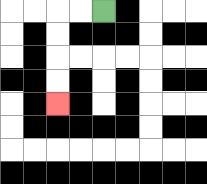{'start': '[4, 0]', 'end': '[2, 4]', 'path_directions': 'L,L,D,D,D,D', 'path_coordinates': '[[4, 0], [3, 0], [2, 0], [2, 1], [2, 2], [2, 3], [2, 4]]'}